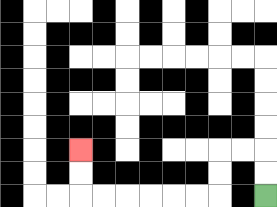{'start': '[11, 8]', 'end': '[3, 6]', 'path_directions': 'U,U,L,L,D,D,L,L,L,L,L,L,U,U', 'path_coordinates': '[[11, 8], [11, 7], [11, 6], [10, 6], [9, 6], [9, 7], [9, 8], [8, 8], [7, 8], [6, 8], [5, 8], [4, 8], [3, 8], [3, 7], [3, 6]]'}